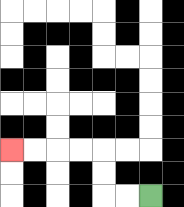{'start': '[6, 8]', 'end': '[0, 6]', 'path_directions': 'L,L,U,U,L,L,L,L', 'path_coordinates': '[[6, 8], [5, 8], [4, 8], [4, 7], [4, 6], [3, 6], [2, 6], [1, 6], [0, 6]]'}